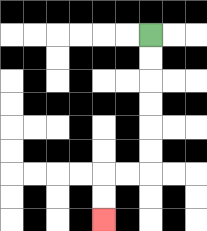{'start': '[6, 1]', 'end': '[4, 9]', 'path_directions': 'D,D,D,D,D,D,L,L,D,D', 'path_coordinates': '[[6, 1], [6, 2], [6, 3], [6, 4], [6, 5], [6, 6], [6, 7], [5, 7], [4, 7], [4, 8], [4, 9]]'}